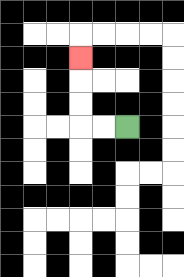{'start': '[5, 5]', 'end': '[3, 2]', 'path_directions': 'L,L,U,U,U', 'path_coordinates': '[[5, 5], [4, 5], [3, 5], [3, 4], [3, 3], [3, 2]]'}